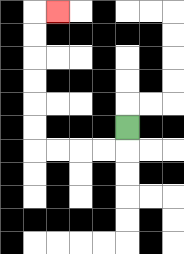{'start': '[5, 5]', 'end': '[2, 0]', 'path_directions': 'D,L,L,L,L,U,U,U,U,U,U,R', 'path_coordinates': '[[5, 5], [5, 6], [4, 6], [3, 6], [2, 6], [1, 6], [1, 5], [1, 4], [1, 3], [1, 2], [1, 1], [1, 0], [2, 0]]'}